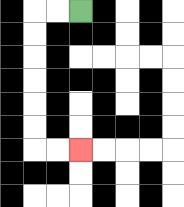{'start': '[3, 0]', 'end': '[3, 6]', 'path_directions': 'L,L,D,D,D,D,D,D,R,R', 'path_coordinates': '[[3, 0], [2, 0], [1, 0], [1, 1], [1, 2], [1, 3], [1, 4], [1, 5], [1, 6], [2, 6], [3, 6]]'}